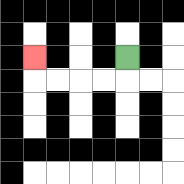{'start': '[5, 2]', 'end': '[1, 2]', 'path_directions': 'D,L,L,L,L,U', 'path_coordinates': '[[5, 2], [5, 3], [4, 3], [3, 3], [2, 3], [1, 3], [1, 2]]'}